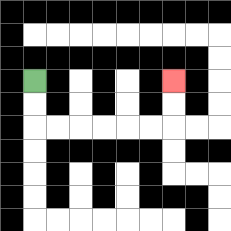{'start': '[1, 3]', 'end': '[7, 3]', 'path_directions': 'D,D,R,R,R,R,R,R,U,U', 'path_coordinates': '[[1, 3], [1, 4], [1, 5], [2, 5], [3, 5], [4, 5], [5, 5], [6, 5], [7, 5], [7, 4], [7, 3]]'}